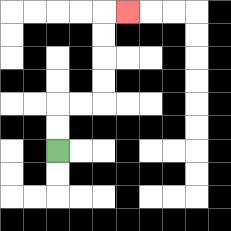{'start': '[2, 6]', 'end': '[5, 0]', 'path_directions': 'U,U,R,R,U,U,U,U,R', 'path_coordinates': '[[2, 6], [2, 5], [2, 4], [3, 4], [4, 4], [4, 3], [4, 2], [4, 1], [4, 0], [5, 0]]'}